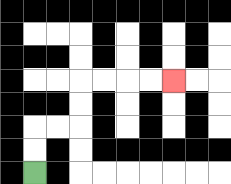{'start': '[1, 7]', 'end': '[7, 3]', 'path_directions': 'U,U,R,R,U,U,R,R,R,R', 'path_coordinates': '[[1, 7], [1, 6], [1, 5], [2, 5], [3, 5], [3, 4], [3, 3], [4, 3], [5, 3], [6, 3], [7, 3]]'}